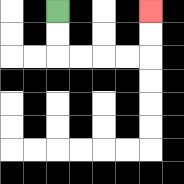{'start': '[2, 0]', 'end': '[6, 0]', 'path_directions': 'D,D,R,R,R,R,U,U', 'path_coordinates': '[[2, 0], [2, 1], [2, 2], [3, 2], [4, 2], [5, 2], [6, 2], [6, 1], [6, 0]]'}